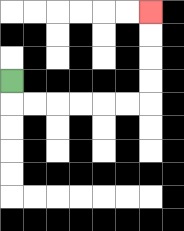{'start': '[0, 3]', 'end': '[6, 0]', 'path_directions': 'D,R,R,R,R,R,R,U,U,U,U', 'path_coordinates': '[[0, 3], [0, 4], [1, 4], [2, 4], [3, 4], [4, 4], [5, 4], [6, 4], [6, 3], [6, 2], [6, 1], [6, 0]]'}